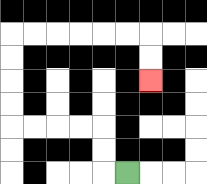{'start': '[5, 7]', 'end': '[6, 3]', 'path_directions': 'L,U,U,L,L,L,L,U,U,U,U,R,R,R,R,R,R,D,D', 'path_coordinates': '[[5, 7], [4, 7], [4, 6], [4, 5], [3, 5], [2, 5], [1, 5], [0, 5], [0, 4], [0, 3], [0, 2], [0, 1], [1, 1], [2, 1], [3, 1], [4, 1], [5, 1], [6, 1], [6, 2], [6, 3]]'}